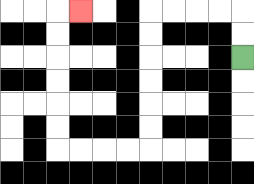{'start': '[10, 2]', 'end': '[3, 0]', 'path_directions': 'U,U,L,L,L,L,D,D,D,D,D,D,L,L,L,L,U,U,U,U,U,U,R', 'path_coordinates': '[[10, 2], [10, 1], [10, 0], [9, 0], [8, 0], [7, 0], [6, 0], [6, 1], [6, 2], [6, 3], [6, 4], [6, 5], [6, 6], [5, 6], [4, 6], [3, 6], [2, 6], [2, 5], [2, 4], [2, 3], [2, 2], [2, 1], [2, 0], [3, 0]]'}